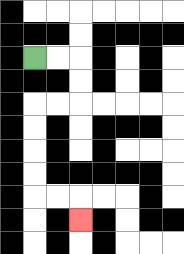{'start': '[1, 2]', 'end': '[3, 9]', 'path_directions': 'R,R,D,D,L,L,D,D,D,D,R,R,D', 'path_coordinates': '[[1, 2], [2, 2], [3, 2], [3, 3], [3, 4], [2, 4], [1, 4], [1, 5], [1, 6], [1, 7], [1, 8], [2, 8], [3, 8], [3, 9]]'}